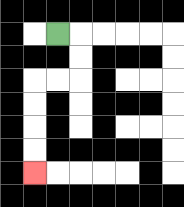{'start': '[2, 1]', 'end': '[1, 7]', 'path_directions': 'R,D,D,L,L,D,D,D,D', 'path_coordinates': '[[2, 1], [3, 1], [3, 2], [3, 3], [2, 3], [1, 3], [1, 4], [1, 5], [1, 6], [1, 7]]'}